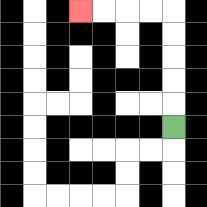{'start': '[7, 5]', 'end': '[3, 0]', 'path_directions': 'U,U,U,U,U,L,L,L,L', 'path_coordinates': '[[7, 5], [7, 4], [7, 3], [7, 2], [7, 1], [7, 0], [6, 0], [5, 0], [4, 0], [3, 0]]'}